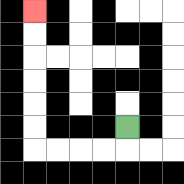{'start': '[5, 5]', 'end': '[1, 0]', 'path_directions': 'D,L,L,L,L,U,U,U,U,U,U', 'path_coordinates': '[[5, 5], [5, 6], [4, 6], [3, 6], [2, 6], [1, 6], [1, 5], [1, 4], [1, 3], [1, 2], [1, 1], [1, 0]]'}